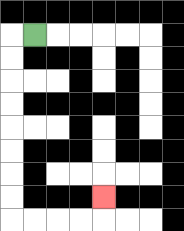{'start': '[1, 1]', 'end': '[4, 8]', 'path_directions': 'L,D,D,D,D,D,D,D,D,R,R,R,R,U', 'path_coordinates': '[[1, 1], [0, 1], [0, 2], [0, 3], [0, 4], [0, 5], [0, 6], [0, 7], [0, 8], [0, 9], [1, 9], [2, 9], [3, 9], [4, 9], [4, 8]]'}